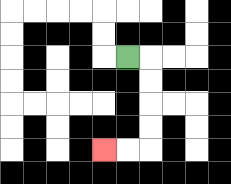{'start': '[5, 2]', 'end': '[4, 6]', 'path_directions': 'R,D,D,D,D,L,L', 'path_coordinates': '[[5, 2], [6, 2], [6, 3], [6, 4], [6, 5], [6, 6], [5, 6], [4, 6]]'}